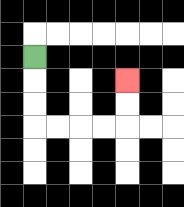{'start': '[1, 2]', 'end': '[5, 3]', 'path_directions': 'D,D,D,R,R,R,R,U,U', 'path_coordinates': '[[1, 2], [1, 3], [1, 4], [1, 5], [2, 5], [3, 5], [4, 5], [5, 5], [5, 4], [5, 3]]'}